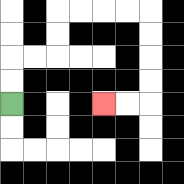{'start': '[0, 4]', 'end': '[4, 4]', 'path_directions': 'U,U,R,R,U,U,R,R,R,R,D,D,D,D,L,L', 'path_coordinates': '[[0, 4], [0, 3], [0, 2], [1, 2], [2, 2], [2, 1], [2, 0], [3, 0], [4, 0], [5, 0], [6, 0], [6, 1], [6, 2], [6, 3], [6, 4], [5, 4], [4, 4]]'}